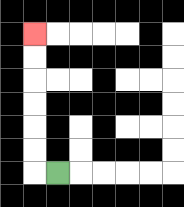{'start': '[2, 7]', 'end': '[1, 1]', 'path_directions': 'L,U,U,U,U,U,U', 'path_coordinates': '[[2, 7], [1, 7], [1, 6], [1, 5], [1, 4], [1, 3], [1, 2], [1, 1]]'}